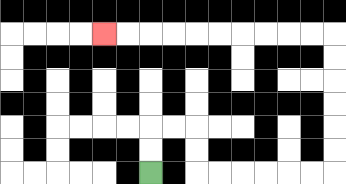{'start': '[6, 7]', 'end': '[4, 1]', 'path_directions': 'U,U,R,R,D,D,R,R,R,R,R,R,U,U,U,U,U,U,L,L,L,L,L,L,L,L,L,L', 'path_coordinates': '[[6, 7], [6, 6], [6, 5], [7, 5], [8, 5], [8, 6], [8, 7], [9, 7], [10, 7], [11, 7], [12, 7], [13, 7], [14, 7], [14, 6], [14, 5], [14, 4], [14, 3], [14, 2], [14, 1], [13, 1], [12, 1], [11, 1], [10, 1], [9, 1], [8, 1], [7, 1], [6, 1], [5, 1], [4, 1]]'}